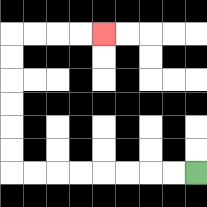{'start': '[8, 7]', 'end': '[4, 1]', 'path_directions': 'L,L,L,L,L,L,L,L,U,U,U,U,U,U,R,R,R,R', 'path_coordinates': '[[8, 7], [7, 7], [6, 7], [5, 7], [4, 7], [3, 7], [2, 7], [1, 7], [0, 7], [0, 6], [0, 5], [0, 4], [0, 3], [0, 2], [0, 1], [1, 1], [2, 1], [3, 1], [4, 1]]'}